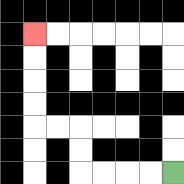{'start': '[7, 7]', 'end': '[1, 1]', 'path_directions': 'L,L,L,L,U,U,L,L,U,U,U,U', 'path_coordinates': '[[7, 7], [6, 7], [5, 7], [4, 7], [3, 7], [3, 6], [3, 5], [2, 5], [1, 5], [1, 4], [1, 3], [1, 2], [1, 1]]'}